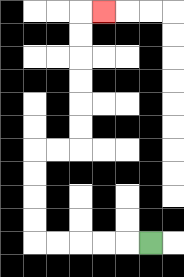{'start': '[6, 10]', 'end': '[4, 0]', 'path_directions': 'L,L,L,L,L,U,U,U,U,R,R,U,U,U,U,U,U,R', 'path_coordinates': '[[6, 10], [5, 10], [4, 10], [3, 10], [2, 10], [1, 10], [1, 9], [1, 8], [1, 7], [1, 6], [2, 6], [3, 6], [3, 5], [3, 4], [3, 3], [3, 2], [3, 1], [3, 0], [4, 0]]'}